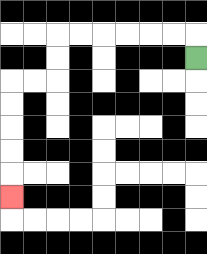{'start': '[8, 2]', 'end': '[0, 8]', 'path_directions': 'U,L,L,L,L,L,L,D,D,L,L,D,D,D,D,D', 'path_coordinates': '[[8, 2], [8, 1], [7, 1], [6, 1], [5, 1], [4, 1], [3, 1], [2, 1], [2, 2], [2, 3], [1, 3], [0, 3], [0, 4], [0, 5], [0, 6], [0, 7], [0, 8]]'}